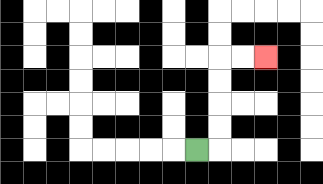{'start': '[8, 6]', 'end': '[11, 2]', 'path_directions': 'R,U,U,U,U,R,R', 'path_coordinates': '[[8, 6], [9, 6], [9, 5], [9, 4], [9, 3], [9, 2], [10, 2], [11, 2]]'}